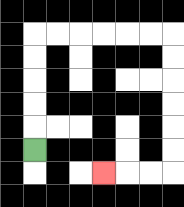{'start': '[1, 6]', 'end': '[4, 7]', 'path_directions': 'U,U,U,U,U,R,R,R,R,R,R,D,D,D,D,D,D,L,L,L', 'path_coordinates': '[[1, 6], [1, 5], [1, 4], [1, 3], [1, 2], [1, 1], [2, 1], [3, 1], [4, 1], [5, 1], [6, 1], [7, 1], [7, 2], [7, 3], [7, 4], [7, 5], [7, 6], [7, 7], [6, 7], [5, 7], [4, 7]]'}